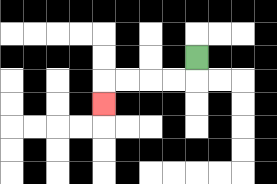{'start': '[8, 2]', 'end': '[4, 4]', 'path_directions': 'D,L,L,L,L,D', 'path_coordinates': '[[8, 2], [8, 3], [7, 3], [6, 3], [5, 3], [4, 3], [4, 4]]'}